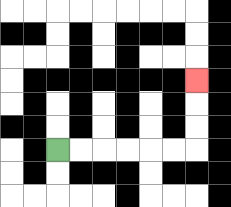{'start': '[2, 6]', 'end': '[8, 3]', 'path_directions': 'R,R,R,R,R,R,U,U,U', 'path_coordinates': '[[2, 6], [3, 6], [4, 6], [5, 6], [6, 6], [7, 6], [8, 6], [8, 5], [8, 4], [8, 3]]'}